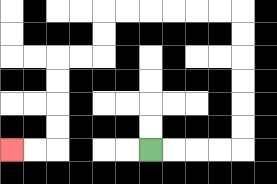{'start': '[6, 6]', 'end': '[0, 6]', 'path_directions': 'R,R,R,R,U,U,U,U,U,U,L,L,L,L,L,L,D,D,L,L,D,D,D,D,L,L', 'path_coordinates': '[[6, 6], [7, 6], [8, 6], [9, 6], [10, 6], [10, 5], [10, 4], [10, 3], [10, 2], [10, 1], [10, 0], [9, 0], [8, 0], [7, 0], [6, 0], [5, 0], [4, 0], [4, 1], [4, 2], [3, 2], [2, 2], [2, 3], [2, 4], [2, 5], [2, 6], [1, 6], [0, 6]]'}